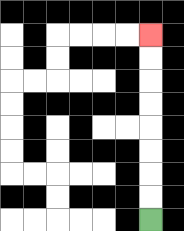{'start': '[6, 9]', 'end': '[6, 1]', 'path_directions': 'U,U,U,U,U,U,U,U', 'path_coordinates': '[[6, 9], [6, 8], [6, 7], [6, 6], [6, 5], [6, 4], [6, 3], [6, 2], [6, 1]]'}